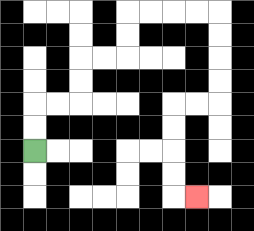{'start': '[1, 6]', 'end': '[8, 8]', 'path_directions': 'U,U,R,R,U,U,R,R,U,U,R,R,R,R,D,D,D,D,L,L,D,D,D,D,R', 'path_coordinates': '[[1, 6], [1, 5], [1, 4], [2, 4], [3, 4], [3, 3], [3, 2], [4, 2], [5, 2], [5, 1], [5, 0], [6, 0], [7, 0], [8, 0], [9, 0], [9, 1], [9, 2], [9, 3], [9, 4], [8, 4], [7, 4], [7, 5], [7, 6], [7, 7], [7, 8], [8, 8]]'}